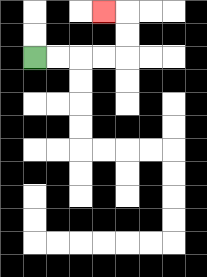{'start': '[1, 2]', 'end': '[4, 0]', 'path_directions': 'R,R,R,R,U,U,L', 'path_coordinates': '[[1, 2], [2, 2], [3, 2], [4, 2], [5, 2], [5, 1], [5, 0], [4, 0]]'}